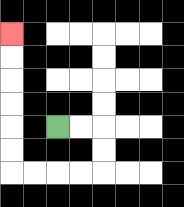{'start': '[2, 5]', 'end': '[0, 1]', 'path_directions': 'R,R,D,D,L,L,L,L,U,U,U,U,U,U', 'path_coordinates': '[[2, 5], [3, 5], [4, 5], [4, 6], [4, 7], [3, 7], [2, 7], [1, 7], [0, 7], [0, 6], [0, 5], [0, 4], [0, 3], [0, 2], [0, 1]]'}